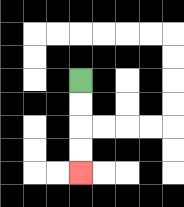{'start': '[3, 3]', 'end': '[3, 7]', 'path_directions': 'D,D,D,D', 'path_coordinates': '[[3, 3], [3, 4], [3, 5], [3, 6], [3, 7]]'}